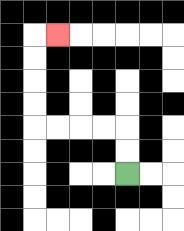{'start': '[5, 7]', 'end': '[2, 1]', 'path_directions': 'U,U,L,L,L,L,U,U,U,U,R', 'path_coordinates': '[[5, 7], [5, 6], [5, 5], [4, 5], [3, 5], [2, 5], [1, 5], [1, 4], [1, 3], [1, 2], [1, 1], [2, 1]]'}